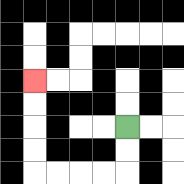{'start': '[5, 5]', 'end': '[1, 3]', 'path_directions': 'D,D,L,L,L,L,U,U,U,U', 'path_coordinates': '[[5, 5], [5, 6], [5, 7], [4, 7], [3, 7], [2, 7], [1, 7], [1, 6], [1, 5], [1, 4], [1, 3]]'}